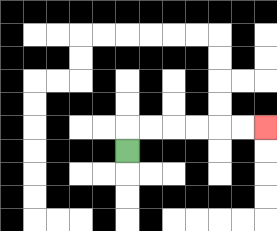{'start': '[5, 6]', 'end': '[11, 5]', 'path_directions': 'U,R,R,R,R,R,R', 'path_coordinates': '[[5, 6], [5, 5], [6, 5], [7, 5], [8, 5], [9, 5], [10, 5], [11, 5]]'}